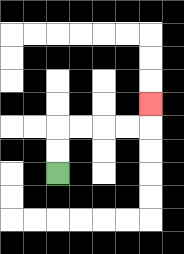{'start': '[2, 7]', 'end': '[6, 4]', 'path_directions': 'U,U,R,R,R,R,U', 'path_coordinates': '[[2, 7], [2, 6], [2, 5], [3, 5], [4, 5], [5, 5], [6, 5], [6, 4]]'}